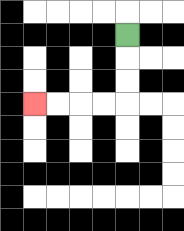{'start': '[5, 1]', 'end': '[1, 4]', 'path_directions': 'D,D,D,L,L,L,L', 'path_coordinates': '[[5, 1], [5, 2], [5, 3], [5, 4], [4, 4], [3, 4], [2, 4], [1, 4]]'}